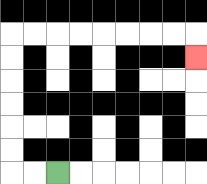{'start': '[2, 7]', 'end': '[8, 2]', 'path_directions': 'L,L,U,U,U,U,U,U,R,R,R,R,R,R,R,R,D', 'path_coordinates': '[[2, 7], [1, 7], [0, 7], [0, 6], [0, 5], [0, 4], [0, 3], [0, 2], [0, 1], [1, 1], [2, 1], [3, 1], [4, 1], [5, 1], [6, 1], [7, 1], [8, 1], [8, 2]]'}